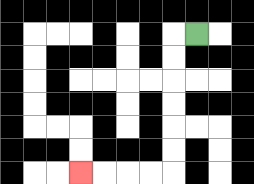{'start': '[8, 1]', 'end': '[3, 7]', 'path_directions': 'L,D,D,D,D,D,D,L,L,L,L', 'path_coordinates': '[[8, 1], [7, 1], [7, 2], [7, 3], [7, 4], [7, 5], [7, 6], [7, 7], [6, 7], [5, 7], [4, 7], [3, 7]]'}